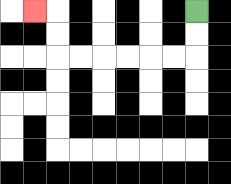{'start': '[8, 0]', 'end': '[1, 0]', 'path_directions': 'D,D,L,L,L,L,L,L,U,U,L', 'path_coordinates': '[[8, 0], [8, 1], [8, 2], [7, 2], [6, 2], [5, 2], [4, 2], [3, 2], [2, 2], [2, 1], [2, 0], [1, 0]]'}